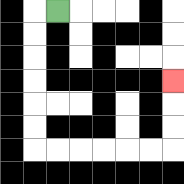{'start': '[2, 0]', 'end': '[7, 3]', 'path_directions': 'L,D,D,D,D,D,D,R,R,R,R,R,R,U,U,U', 'path_coordinates': '[[2, 0], [1, 0], [1, 1], [1, 2], [1, 3], [1, 4], [1, 5], [1, 6], [2, 6], [3, 6], [4, 6], [5, 6], [6, 6], [7, 6], [7, 5], [7, 4], [7, 3]]'}